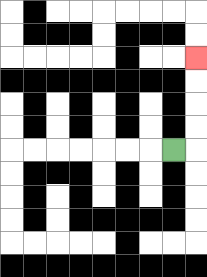{'start': '[7, 6]', 'end': '[8, 2]', 'path_directions': 'R,U,U,U,U', 'path_coordinates': '[[7, 6], [8, 6], [8, 5], [8, 4], [8, 3], [8, 2]]'}